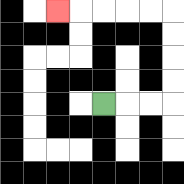{'start': '[4, 4]', 'end': '[2, 0]', 'path_directions': 'R,R,R,U,U,U,U,L,L,L,L,L', 'path_coordinates': '[[4, 4], [5, 4], [6, 4], [7, 4], [7, 3], [7, 2], [7, 1], [7, 0], [6, 0], [5, 0], [4, 0], [3, 0], [2, 0]]'}